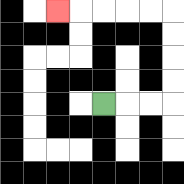{'start': '[4, 4]', 'end': '[2, 0]', 'path_directions': 'R,R,R,U,U,U,U,L,L,L,L,L', 'path_coordinates': '[[4, 4], [5, 4], [6, 4], [7, 4], [7, 3], [7, 2], [7, 1], [7, 0], [6, 0], [5, 0], [4, 0], [3, 0], [2, 0]]'}